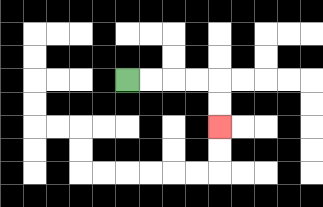{'start': '[5, 3]', 'end': '[9, 5]', 'path_directions': 'R,R,R,R,D,D', 'path_coordinates': '[[5, 3], [6, 3], [7, 3], [8, 3], [9, 3], [9, 4], [9, 5]]'}